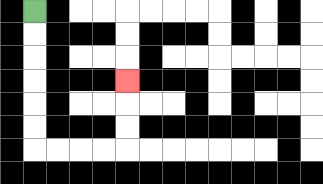{'start': '[1, 0]', 'end': '[5, 3]', 'path_directions': 'D,D,D,D,D,D,R,R,R,R,U,U,U', 'path_coordinates': '[[1, 0], [1, 1], [1, 2], [1, 3], [1, 4], [1, 5], [1, 6], [2, 6], [3, 6], [4, 6], [5, 6], [5, 5], [5, 4], [5, 3]]'}